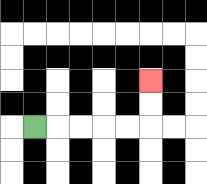{'start': '[1, 5]', 'end': '[6, 3]', 'path_directions': 'R,R,R,R,R,U,U', 'path_coordinates': '[[1, 5], [2, 5], [3, 5], [4, 5], [5, 5], [6, 5], [6, 4], [6, 3]]'}